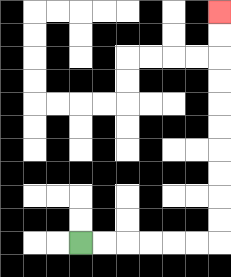{'start': '[3, 10]', 'end': '[9, 0]', 'path_directions': 'R,R,R,R,R,R,U,U,U,U,U,U,U,U,U,U', 'path_coordinates': '[[3, 10], [4, 10], [5, 10], [6, 10], [7, 10], [8, 10], [9, 10], [9, 9], [9, 8], [9, 7], [9, 6], [9, 5], [9, 4], [9, 3], [9, 2], [9, 1], [9, 0]]'}